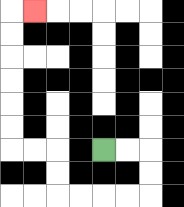{'start': '[4, 6]', 'end': '[1, 0]', 'path_directions': 'R,R,D,D,L,L,L,L,U,U,L,L,U,U,U,U,U,U,R', 'path_coordinates': '[[4, 6], [5, 6], [6, 6], [6, 7], [6, 8], [5, 8], [4, 8], [3, 8], [2, 8], [2, 7], [2, 6], [1, 6], [0, 6], [0, 5], [0, 4], [0, 3], [0, 2], [0, 1], [0, 0], [1, 0]]'}